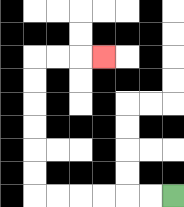{'start': '[7, 8]', 'end': '[4, 2]', 'path_directions': 'L,L,L,L,L,L,U,U,U,U,U,U,R,R,R', 'path_coordinates': '[[7, 8], [6, 8], [5, 8], [4, 8], [3, 8], [2, 8], [1, 8], [1, 7], [1, 6], [1, 5], [1, 4], [1, 3], [1, 2], [2, 2], [3, 2], [4, 2]]'}